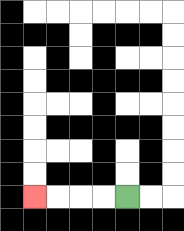{'start': '[5, 8]', 'end': '[1, 8]', 'path_directions': 'L,L,L,L', 'path_coordinates': '[[5, 8], [4, 8], [3, 8], [2, 8], [1, 8]]'}